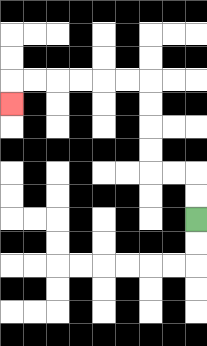{'start': '[8, 9]', 'end': '[0, 4]', 'path_directions': 'U,U,L,L,U,U,U,U,L,L,L,L,L,L,D', 'path_coordinates': '[[8, 9], [8, 8], [8, 7], [7, 7], [6, 7], [6, 6], [6, 5], [6, 4], [6, 3], [5, 3], [4, 3], [3, 3], [2, 3], [1, 3], [0, 3], [0, 4]]'}